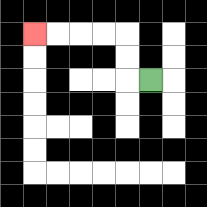{'start': '[6, 3]', 'end': '[1, 1]', 'path_directions': 'L,U,U,L,L,L,L', 'path_coordinates': '[[6, 3], [5, 3], [5, 2], [5, 1], [4, 1], [3, 1], [2, 1], [1, 1]]'}